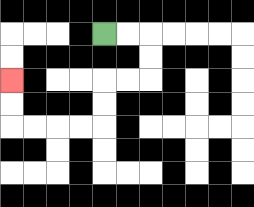{'start': '[4, 1]', 'end': '[0, 3]', 'path_directions': 'R,R,D,D,L,L,D,D,L,L,L,L,U,U', 'path_coordinates': '[[4, 1], [5, 1], [6, 1], [6, 2], [6, 3], [5, 3], [4, 3], [4, 4], [4, 5], [3, 5], [2, 5], [1, 5], [0, 5], [0, 4], [0, 3]]'}